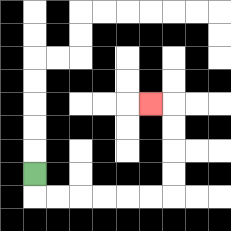{'start': '[1, 7]', 'end': '[6, 4]', 'path_directions': 'D,R,R,R,R,R,R,U,U,U,U,L', 'path_coordinates': '[[1, 7], [1, 8], [2, 8], [3, 8], [4, 8], [5, 8], [6, 8], [7, 8], [7, 7], [7, 6], [7, 5], [7, 4], [6, 4]]'}